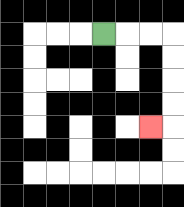{'start': '[4, 1]', 'end': '[6, 5]', 'path_directions': 'R,R,R,D,D,D,D,L', 'path_coordinates': '[[4, 1], [5, 1], [6, 1], [7, 1], [7, 2], [7, 3], [7, 4], [7, 5], [6, 5]]'}